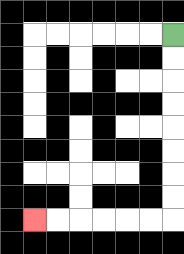{'start': '[7, 1]', 'end': '[1, 9]', 'path_directions': 'D,D,D,D,D,D,D,D,L,L,L,L,L,L', 'path_coordinates': '[[7, 1], [7, 2], [7, 3], [7, 4], [7, 5], [7, 6], [7, 7], [7, 8], [7, 9], [6, 9], [5, 9], [4, 9], [3, 9], [2, 9], [1, 9]]'}